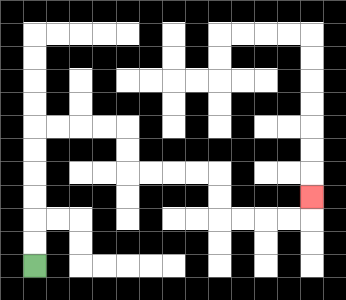{'start': '[1, 11]', 'end': '[13, 8]', 'path_directions': 'U,U,U,U,U,U,R,R,R,R,D,D,R,R,R,R,D,D,R,R,R,R,U', 'path_coordinates': '[[1, 11], [1, 10], [1, 9], [1, 8], [1, 7], [1, 6], [1, 5], [2, 5], [3, 5], [4, 5], [5, 5], [5, 6], [5, 7], [6, 7], [7, 7], [8, 7], [9, 7], [9, 8], [9, 9], [10, 9], [11, 9], [12, 9], [13, 9], [13, 8]]'}